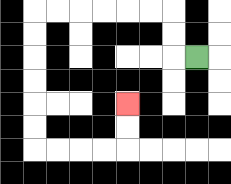{'start': '[8, 2]', 'end': '[5, 4]', 'path_directions': 'L,U,U,L,L,L,L,L,L,D,D,D,D,D,D,R,R,R,R,U,U', 'path_coordinates': '[[8, 2], [7, 2], [7, 1], [7, 0], [6, 0], [5, 0], [4, 0], [3, 0], [2, 0], [1, 0], [1, 1], [1, 2], [1, 3], [1, 4], [1, 5], [1, 6], [2, 6], [3, 6], [4, 6], [5, 6], [5, 5], [5, 4]]'}